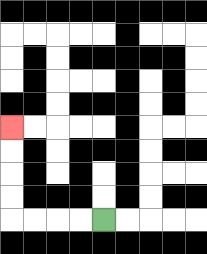{'start': '[4, 9]', 'end': '[0, 5]', 'path_directions': 'L,L,L,L,U,U,U,U', 'path_coordinates': '[[4, 9], [3, 9], [2, 9], [1, 9], [0, 9], [0, 8], [0, 7], [0, 6], [0, 5]]'}